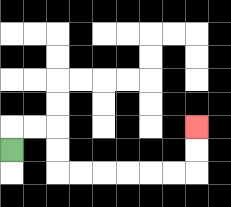{'start': '[0, 6]', 'end': '[8, 5]', 'path_directions': 'U,R,R,D,D,R,R,R,R,R,R,U,U', 'path_coordinates': '[[0, 6], [0, 5], [1, 5], [2, 5], [2, 6], [2, 7], [3, 7], [4, 7], [5, 7], [6, 7], [7, 7], [8, 7], [8, 6], [8, 5]]'}